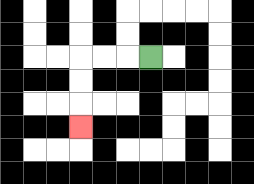{'start': '[6, 2]', 'end': '[3, 5]', 'path_directions': 'L,L,L,D,D,D', 'path_coordinates': '[[6, 2], [5, 2], [4, 2], [3, 2], [3, 3], [3, 4], [3, 5]]'}